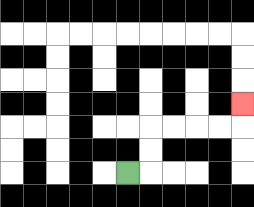{'start': '[5, 7]', 'end': '[10, 4]', 'path_directions': 'R,U,U,R,R,R,R,U', 'path_coordinates': '[[5, 7], [6, 7], [6, 6], [6, 5], [7, 5], [8, 5], [9, 5], [10, 5], [10, 4]]'}